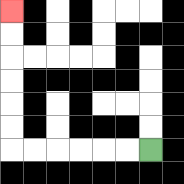{'start': '[6, 6]', 'end': '[0, 0]', 'path_directions': 'L,L,L,L,L,L,U,U,U,U,U,U', 'path_coordinates': '[[6, 6], [5, 6], [4, 6], [3, 6], [2, 6], [1, 6], [0, 6], [0, 5], [0, 4], [0, 3], [0, 2], [0, 1], [0, 0]]'}